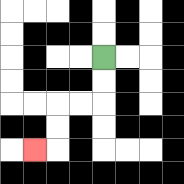{'start': '[4, 2]', 'end': '[1, 6]', 'path_directions': 'D,D,L,L,D,D,L', 'path_coordinates': '[[4, 2], [4, 3], [4, 4], [3, 4], [2, 4], [2, 5], [2, 6], [1, 6]]'}